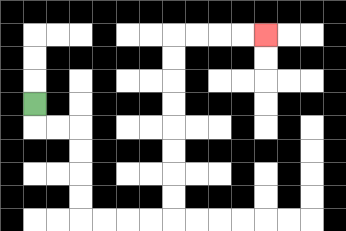{'start': '[1, 4]', 'end': '[11, 1]', 'path_directions': 'D,R,R,D,D,D,D,R,R,R,R,U,U,U,U,U,U,U,U,R,R,R,R', 'path_coordinates': '[[1, 4], [1, 5], [2, 5], [3, 5], [3, 6], [3, 7], [3, 8], [3, 9], [4, 9], [5, 9], [6, 9], [7, 9], [7, 8], [7, 7], [7, 6], [7, 5], [7, 4], [7, 3], [7, 2], [7, 1], [8, 1], [9, 1], [10, 1], [11, 1]]'}